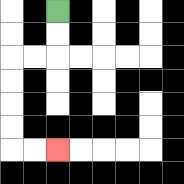{'start': '[2, 0]', 'end': '[2, 6]', 'path_directions': 'D,D,L,L,D,D,D,D,R,R', 'path_coordinates': '[[2, 0], [2, 1], [2, 2], [1, 2], [0, 2], [0, 3], [0, 4], [0, 5], [0, 6], [1, 6], [2, 6]]'}